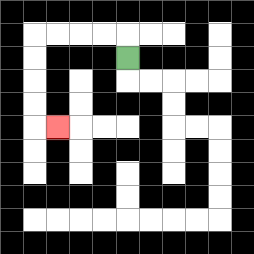{'start': '[5, 2]', 'end': '[2, 5]', 'path_directions': 'U,L,L,L,L,D,D,D,D,R', 'path_coordinates': '[[5, 2], [5, 1], [4, 1], [3, 1], [2, 1], [1, 1], [1, 2], [1, 3], [1, 4], [1, 5], [2, 5]]'}